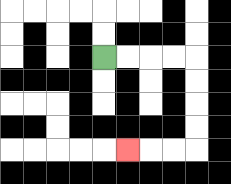{'start': '[4, 2]', 'end': '[5, 6]', 'path_directions': 'R,R,R,R,D,D,D,D,L,L,L', 'path_coordinates': '[[4, 2], [5, 2], [6, 2], [7, 2], [8, 2], [8, 3], [8, 4], [8, 5], [8, 6], [7, 6], [6, 6], [5, 6]]'}